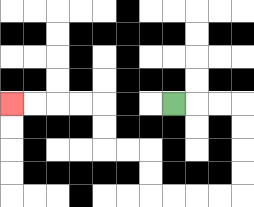{'start': '[7, 4]', 'end': '[0, 4]', 'path_directions': 'R,R,R,D,D,D,D,L,L,L,L,U,U,L,L,U,U,L,L,L,L', 'path_coordinates': '[[7, 4], [8, 4], [9, 4], [10, 4], [10, 5], [10, 6], [10, 7], [10, 8], [9, 8], [8, 8], [7, 8], [6, 8], [6, 7], [6, 6], [5, 6], [4, 6], [4, 5], [4, 4], [3, 4], [2, 4], [1, 4], [0, 4]]'}